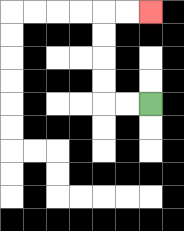{'start': '[6, 4]', 'end': '[6, 0]', 'path_directions': 'L,L,U,U,U,U,R,R', 'path_coordinates': '[[6, 4], [5, 4], [4, 4], [4, 3], [4, 2], [4, 1], [4, 0], [5, 0], [6, 0]]'}